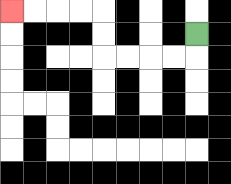{'start': '[8, 1]', 'end': '[0, 0]', 'path_directions': 'D,L,L,L,L,U,U,L,L,L,L', 'path_coordinates': '[[8, 1], [8, 2], [7, 2], [6, 2], [5, 2], [4, 2], [4, 1], [4, 0], [3, 0], [2, 0], [1, 0], [0, 0]]'}